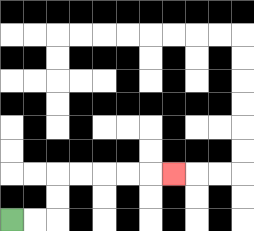{'start': '[0, 9]', 'end': '[7, 7]', 'path_directions': 'R,R,U,U,R,R,R,R,R', 'path_coordinates': '[[0, 9], [1, 9], [2, 9], [2, 8], [2, 7], [3, 7], [4, 7], [5, 7], [6, 7], [7, 7]]'}